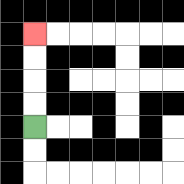{'start': '[1, 5]', 'end': '[1, 1]', 'path_directions': 'U,U,U,U', 'path_coordinates': '[[1, 5], [1, 4], [1, 3], [1, 2], [1, 1]]'}